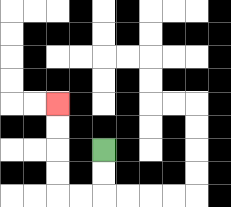{'start': '[4, 6]', 'end': '[2, 4]', 'path_directions': 'D,D,L,L,U,U,U,U', 'path_coordinates': '[[4, 6], [4, 7], [4, 8], [3, 8], [2, 8], [2, 7], [2, 6], [2, 5], [2, 4]]'}